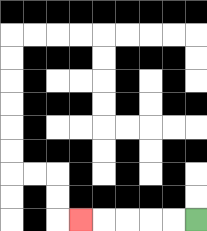{'start': '[8, 9]', 'end': '[3, 9]', 'path_directions': 'L,L,L,L,L', 'path_coordinates': '[[8, 9], [7, 9], [6, 9], [5, 9], [4, 9], [3, 9]]'}